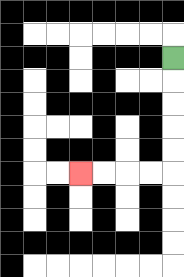{'start': '[7, 2]', 'end': '[3, 7]', 'path_directions': 'D,D,D,D,D,L,L,L,L', 'path_coordinates': '[[7, 2], [7, 3], [7, 4], [7, 5], [7, 6], [7, 7], [6, 7], [5, 7], [4, 7], [3, 7]]'}